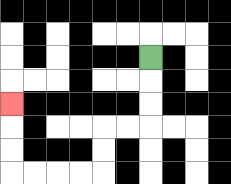{'start': '[6, 2]', 'end': '[0, 4]', 'path_directions': 'D,D,D,L,L,D,D,L,L,L,L,U,U,U', 'path_coordinates': '[[6, 2], [6, 3], [6, 4], [6, 5], [5, 5], [4, 5], [4, 6], [4, 7], [3, 7], [2, 7], [1, 7], [0, 7], [0, 6], [0, 5], [0, 4]]'}